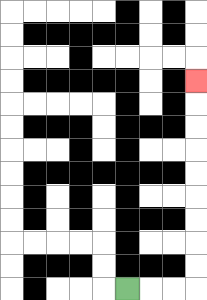{'start': '[5, 12]', 'end': '[8, 3]', 'path_directions': 'R,R,R,U,U,U,U,U,U,U,U,U', 'path_coordinates': '[[5, 12], [6, 12], [7, 12], [8, 12], [8, 11], [8, 10], [8, 9], [8, 8], [8, 7], [8, 6], [8, 5], [8, 4], [8, 3]]'}